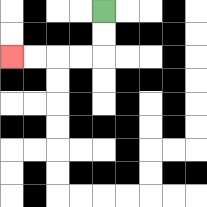{'start': '[4, 0]', 'end': '[0, 2]', 'path_directions': 'D,D,L,L,L,L', 'path_coordinates': '[[4, 0], [4, 1], [4, 2], [3, 2], [2, 2], [1, 2], [0, 2]]'}